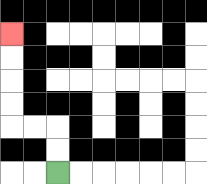{'start': '[2, 7]', 'end': '[0, 1]', 'path_directions': 'U,U,L,L,U,U,U,U', 'path_coordinates': '[[2, 7], [2, 6], [2, 5], [1, 5], [0, 5], [0, 4], [0, 3], [0, 2], [0, 1]]'}